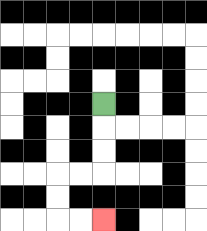{'start': '[4, 4]', 'end': '[4, 9]', 'path_directions': 'D,D,D,L,L,D,D,R,R', 'path_coordinates': '[[4, 4], [4, 5], [4, 6], [4, 7], [3, 7], [2, 7], [2, 8], [2, 9], [3, 9], [4, 9]]'}